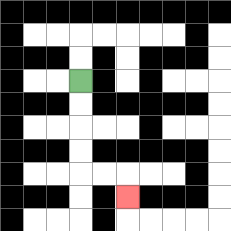{'start': '[3, 3]', 'end': '[5, 8]', 'path_directions': 'D,D,D,D,R,R,D', 'path_coordinates': '[[3, 3], [3, 4], [3, 5], [3, 6], [3, 7], [4, 7], [5, 7], [5, 8]]'}